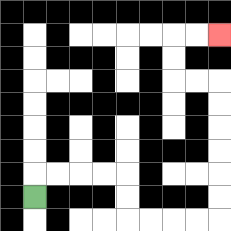{'start': '[1, 8]', 'end': '[9, 1]', 'path_directions': 'U,R,R,R,R,D,D,R,R,R,R,U,U,U,U,U,U,L,L,U,U,R,R', 'path_coordinates': '[[1, 8], [1, 7], [2, 7], [3, 7], [4, 7], [5, 7], [5, 8], [5, 9], [6, 9], [7, 9], [8, 9], [9, 9], [9, 8], [9, 7], [9, 6], [9, 5], [9, 4], [9, 3], [8, 3], [7, 3], [7, 2], [7, 1], [8, 1], [9, 1]]'}